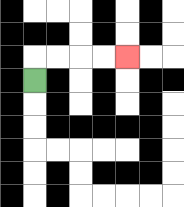{'start': '[1, 3]', 'end': '[5, 2]', 'path_directions': 'U,R,R,R,R', 'path_coordinates': '[[1, 3], [1, 2], [2, 2], [3, 2], [4, 2], [5, 2]]'}